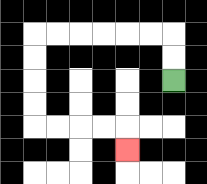{'start': '[7, 3]', 'end': '[5, 6]', 'path_directions': 'U,U,L,L,L,L,L,L,D,D,D,D,R,R,R,R,D', 'path_coordinates': '[[7, 3], [7, 2], [7, 1], [6, 1], [5, 1], [4, 1], [3, 1], [2, 1], [1, 1], [1, 2], [1, 3], [1, 4], [1, 5], [2, 5], [3, 5], [4, 5], [5, 5], [5, 6]]'}